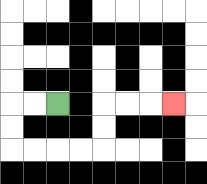{'start': '[2, 4]', 'end': '[7, 4]', 'path_directions': 'L,L,D,D,R,R,R,R,U,U,R,R,R', 'path_coordinates': '[[2, 4], [1, 4], [0, 4], [0, 5], [0, 6], [1, 6], [2, 6], [3, 6], [4, 6], [4, 5], [4, 4], [5, 4], [6, 4], [7, 4]]'}